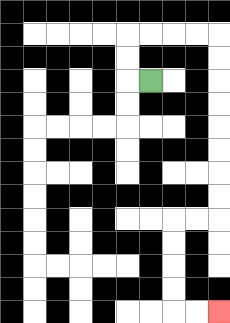{'start': '[6, 3]', 'end': '[9, 13]', 'path_directions': 'L,U,U,R,R,R,R,D,D,D,D,D,D,D,D,L,L,D,D,D,D,R,R', 'path_coordinates': '[[6, 3], [5, 3], [5, 2], [5, 1], [6, 1], [7, 1], [8, 1], [9, 1], [9, 2], [9, 3], [9, 4], [9, 5], [9, 6], [9, 7], [9, 8], [9, 9], [8, 9], [7, 9], [7, 10], [7, 11], [7, 12], [7, 13], [8, 13], [9, 13]]'}